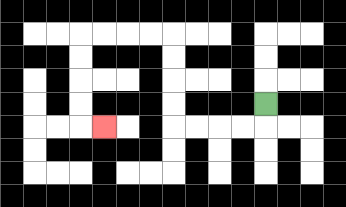{'start': '[11, 4]', 'end': '[4, 5]', 'path_directions': 'D,L,L,L,L,U,U,U,U,L,L,L,L,D,D,D,D,R', 'path_coordinates': '[[11, 4], [11, 5], [10, 5], [9, 5], [8, 5], [7, 5], [7, 4], [7, 3], [7, 2], [7, 1], [6, 1], [5, 1], [4, 1], [3, 1], [3, 2], [3, 3], [3, 4], [3, 5], [4, 5]]'}